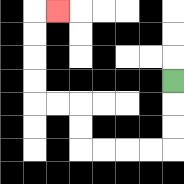{'start': '[7, 3]', 'end': '[2, 0]', 'path_directions': 'D,D,D,L,L,L,L,U,U,L,L,U,U,U,U,R', 'path_coordinates': '[[7, 3], [7, 4], [7, 5], [7, 6], [6, 6], [5, 6], [4, 6], [3, 6], [3, 5], [3, 4], [2, 4], [1, 4], [1, 3], [1, 2], [1, 1], [1, 0], [2, 0]]'}